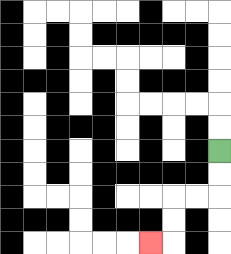{'start': '[9, 6]', 'end': '[6, 10]', 'path_directions': 'D,D,L,L,D,D,L', 'path_coordinates': '[[9, 6], [9, 7], [9, 8], [8, 8], [7, 8], [7, 9], [7, 10], [6, 10]]'}